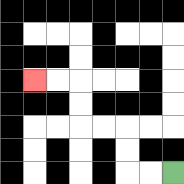{'start': '[7, 7]', 'end': '[1, 3]', 'path_directions': 'L,L,U,U,L,L,U,U,L,L', 'path_coordinates': '[[7, 7], [6, 7], [5, 7], [5, 6], [5, 5], [4, 5], [3, 5], [3, 4], [3, 3], [2, 3], [1, 3]]'}